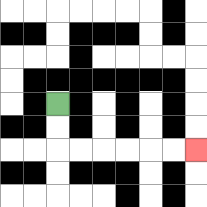{'start': '[2, 4]', 'end': '[8, 6]', 'path_directions': 'D,D,R,R,R,R,R,R', 'path_coordinates': '[[2, 4], [2, 5], [2, 6], [3, 6], [4, 6], [5, 6], [6, 6], [7, 6], [8, 6]]'}